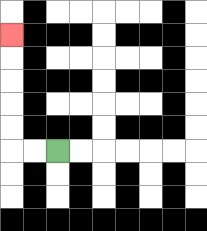{'start': '[2, 6]', 'end': '[0, 1]', 'path_directions': 'L,L,U,U,U,U,U', 'path_coordinates': '[[2, 6], [1, 6], [0, 6], [0, 5], [0, 4], [0, 3], [0, 2], [0, 1]]'}